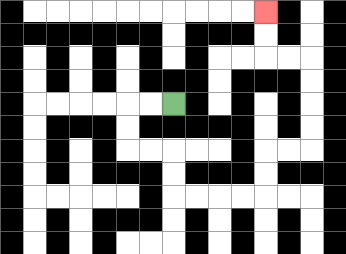{'start': '[7, 4]', 'end': '[11, 0]', 'path_directions': 'L,L,D,D,R,R,D,D,R,R,R,R,U,U,R,R,U,U,U,U,L,L,U,U', 'path_coordinates': '[[7, 4], [6, 4], [5, 4], [5, 5], [5, 6], [6, 6], [7, 6], [7, 7], [7, 8], [8, 8], [9, 8], [10, 8], [11, 8], [11, 7], [11, 6], [12, 6], [13, 6], [13, 5], [13, 4], [13, 3], [13, 2], [12, 2], [11, 2], [11, 1], [11, 0]]'}